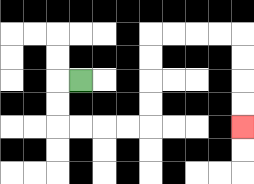{'start': '[3, 3]', 'end': '[10, 5]', 'path_directions': 'L,D,D,R,R,R,R,U,U,U,U,R,R,R,R,D,D,D,D', 'path_coordinates': '[[3, 3], [2, 3], [2, 4], [2, 5], [3, 5], [4, 5], [5, 5], [6, 5], [6, 4], [6, 3], [6, 2], [6, 1], [7, 1], [8, 1], [9, 1], [10, 1], [10, 2], [10, 3], [10, 4], [10, 5]]'}